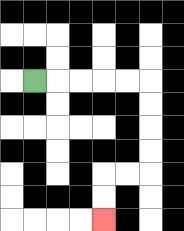{'start': '[1, 3]', 'end': '[4, 9]', 'path_directions': 'R,R,R,R,R,D,D,D,D,L,L,D,D', 'path_coordinates': '[[1, 3], [2, 3], [3, 3], [4, 3], [5, 3], [6, 3], [6, 4], [6, 5], [6, 6], [6, 7], [5, 7], [4, 7], [4, 8], [4, 9]]'}